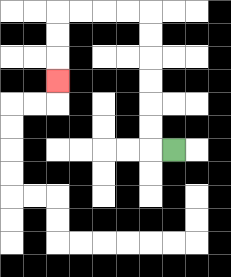{'start': '[7, 6]', 'end': '[2, 3]', 'path_directions': 'L,U,U,U,U,U,U,L,L,L,L,D,D,D', 'path_coordinates': '[[7, 6], [6, 6], [6, 5], [6, 4], [6, 3], [6, 2], [6, 1], [6, 0], [5, 0], [4, 0], [3, 0], [2, 0], [2, 1], [2, 2], [2, 3]]'}